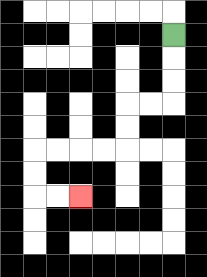{'start': '[7, 1]', 'end': '[3, 8]', 'path_directions': 'D,D,D,L,L,D,D,L,L,L,L,D,D,R,R', 'path_coordinates': '[[7, 1], [7, 2], [7, 3], [7, 4], [6, 4], [5, 4], [5, 5], [5, 6], [4, 6], [3, 6], [2, 6], [1, 6], [1, 7], [1, 8], [2, 8], [3, 8]]'}